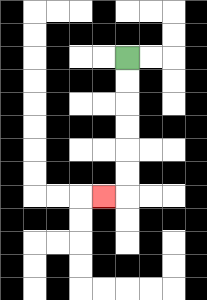{'start': '[5, 2]', 'end': '[4, 8]', 'path_directions': 'D,D,D,D,D,D,L', 'path_coordinates': '[[5, 2], [5, 3], [5, 4], [5, 5], [5, 6], [5, 7], [5, 8], [4, 8]]'}